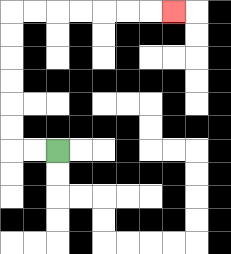{'start': '[2, 6]', 'end': '[7, 0]', 'path_directions': 'L,L,U,U,U,U,U,U,R,R,R,R,R,R,R', 'path_coordinates': '[[2, 6], [1, 6], [0, 6], [0, 5], [0, 4], [0, 3], [0, 2], [0, 1], [0, 0], [1, 0], [2, 0], [3, 0], [4, 0], [5, 0], [6, 0], [7, 0]]'}